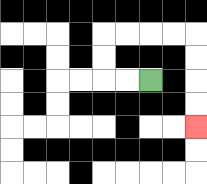{'start': '[6, 3]', 'end': '[8, 5]', 'path_directions': 'L,L,U,U,R,R,R,R,D,D,D,D', 'path_coordinates': '[[6, 3], [5, 3], [4, 3], [4, 2], [4, 1], [5, 1], [6, 1], [7, 1], [8, 1], [8, 2], [8, 3], [8, 4], [8, 5]]'}